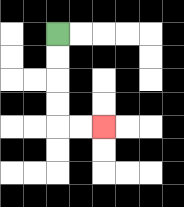{'start': '[2, 1]', 'end': '[4, 5]', 'path_directions': 'D,D,D,D,R,R', 'path_coordinates': '[[2, 1], [2, 2], [2, 3], [2, 4], [2, 5], [3, 5], [4, 5]]'}